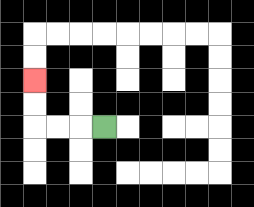{'start': '[4, 5]', 'end': '[1, 3]', 'path_directions': 'L,L,L,U,U', 'path_coordinates': '[[4, 5], [3, 5], [2, 5], [1, 5], [1, 4], [1, 3]]'}